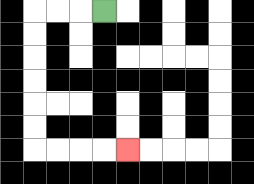{'start': '[4, 0]', 'end': '[5, 6]', 'path_directions': 'L,L,L,D,D,D,D,D,D,R,R,R,R', 'path_coordinates': '[[4, 0], [3, 0], [2, 0], [1, 0], [1, 1], [1, 2], [1, 3], [1, 4], [1, 5], [1, 6], [2, 6], [3, 6], [4, 6], [5, 6]]'}